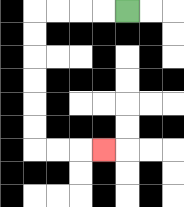{'start': '[5, 0]', 'end': '[4, 6]', 'path_directions': 'L,L,L,L,D,D,D,D,D,D,R,R,R', 'path_coordinates': '[[5, 0], [4, 0], [3, 0], [2, 0], [1, 0], [1, 1], [1, 2], [1, 3], [1, 4], [1, 5], [1, 6], [2, 6], [3, 6], [4, 6]]'}